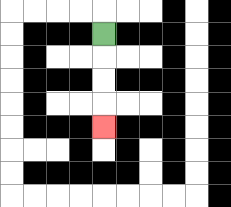{'start': '[4, 1]', 'end': '[4, 5]', 'path_directions': 'D,D,D,D', 'path_coordinates': '[[4, 1], [4, 2], [4, 3], [4, 4], [4, 5]]'}